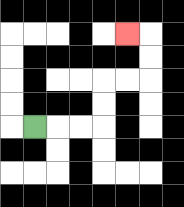{'start': '[1, 5]', 'end': '[5, 1]', 'path_directions': 'R,R,R,U,U,R,R,U,U,L', 'path_coordinates': '[[1, 5], [2, 5], [3, 5], [4, 5], [4, 4], [4, 3], [5, 3], [6, 3], [6, 2], [6, 1], [5, 1]]'}